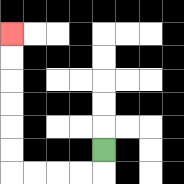{'start': '[4, 6]', 'end': '[0, 1]', 'path_directions': 'D,L,L,L,L,U,U,U,U,U,U', 'path_coordinates': '[[4, 6], [4, 7], [3, 7], [2, 7], [1, 7], [0, 7], [0, 6], [0, 5], [0, 4], [0, 3], [0, 2], [0, 1]]'}